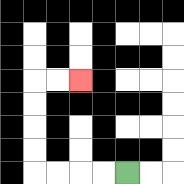{'start': '[5, 7]', 'end': '[3, 3]', 'path_directions': 'L,L,L,L,U,U,U,U,R,R', 'path_coordinates': '[[5, 7], [4, 7], [3, 7], [2, 7], [1, 7], [1, 6], [1, 5], [1, 4], [1, 3], [2, 3], [3, 3]]'}